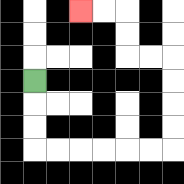{'start': '[1, 3]', 'end': '[3, 0]', 'path_directions': 'D,D,D,R,R,R,R,R,R,U,U,U,U,L,L,U,U,L,L', 'path_coordinates': '[[1, 3], [1, 4], [1, 5], [1, 6], [2, 6], [3, 6], [4, 6], [5, 6], [6, 6], [7, 6], [7, 5], [7, 4], [7, 3], [7, 2], [6, 2], [5, 2], [5, 1], [5, 0], [4, 0], [3, 0]]'}